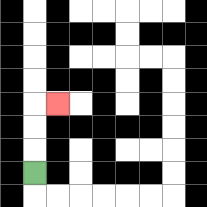{'start': '[1, 7]', 'end': '[2, 4]', 'path_directions': 'U,U,U,R', 'path_coordinates': '[[1, 7], [1, 6], [1, 5], [1, 4], [2, 4]]'}